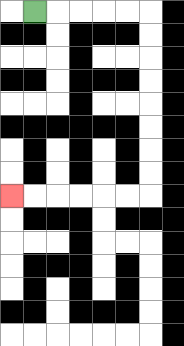{'start': '[1, 0]', 'end': '[0, 8]', 'path_directions': 'R,R,R,R,R,D,D,D,D,D,D,D,D,L,L,L,L,L,L', 'path_coordinates': '[[1, 0], [2, 0], [3, 0], [4, 0], [5, 0], [6, 0], [6, 1], [6, 2], [6, 3], [6, 4], [6, 5], [6, 6], [6, 7], [6, 8], [5, 8], [4, 8], [3, 8], [2, 8], [1, 8], [0, 8]]'}